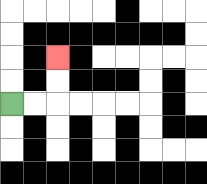{'start': '[0, 4]', 'end': '[2, 2]', 'path_directions': 'R,R,U,U', 'path_coordinates': '[[0, 4], [1, 4], [2, 4], [2, 3], [2, 2]]'}